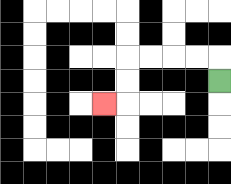{'start': '[9, 3]', 'end': '[4, 4]', 'path_directions': 'U,L,L,L,L,D,D,L', 'path_coordinates': '[[9, 3], [9, 2], [8, 2], [7, 2], [6, 2], [5, 2], [5, 3], [5, 4], [4, 4]]'}